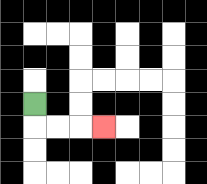{'start': '[1, 4]', 'end': '[4, 5]', 'path_directions': 'D,R,R,R', 'path_coordinates': '[[1, 4], [1, 5], [2, 5], [3, 5], [4, 5]]'}